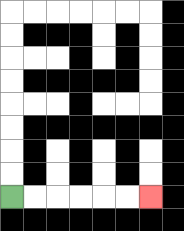{'start': '[0, 8]', 'end': '[6, 8]', 'path_directions': 'R,R,R,R,R,R', 'path_coordinates': '[[0, 8], [1, 8], [2, 8], [3, 8], [4, 8], [5, 8], [6, 8]]'}